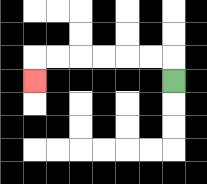{'start': '[7, 3]', 'end': '[1, 3]', 'path_directions': 'U,L,L,L,L,L,L,D', 'path_coordinates': '[[7, 3], [7, 2], [6, 2], [5, 2], [4, 2], [3, 2], [2, 2], [1, 2], [1, 3]]'}